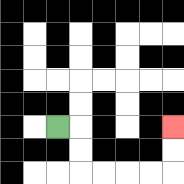{'start': '[2, 5]', 'end': '[7, 5]', 'path_directions': 'R,D,D,R,R,R,R,U,U', 'path_coordinates': '[[2, 5], [3, 5], [3, 6], [3, 7], [4, 7], [5, 7], [6, 7], [7, 7], [7, 6], [7, 5]]'}